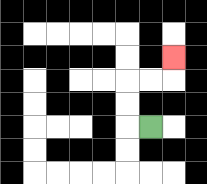{'start': '[6, 5]', 'end': '[7, 2]', 'path_directions': 'L,U,U,R,R,U', 'path_coordinates': '[[6, 5], [5, 5], [5, 4], [5, 3], [6, 3], [7, 3], [7, 2]]'}